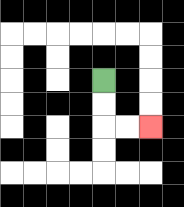{'start': '[4, 3]', 'end': '[6, 5]', 'path_directions': 'D,D,R,R', 'path_coordinates': '[[4, 3], [4, 4], [4, 5], [5, 5], [6, 5]]'}